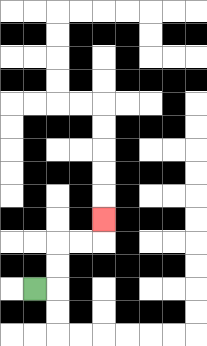{'start': '[1, 12]', 'end': '[4, 9]', 'path_directions': 'R,U,U,R,R,U', 'path_coordinates': '[[1, 12], [2, 12], [2, 11], [2, 10], [3, 10], [4, 10], [4, 9]]'}